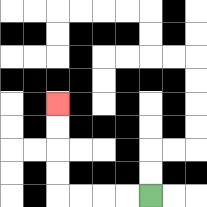{'start': '[6, 8]', 'end': '[2, 4]', 'path_directions': 'L,L,L,L,U,U,U,U', 'path_coordinates': '[[6, 8], [5, 8], [4, 8], [3, 8], [2, 8], [2, 7], [2, 6], [2, 5], [2, 4]]'}